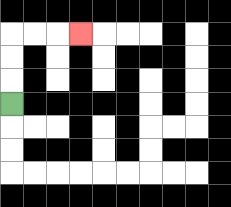{'start': '[0, 4]', 'end': '[3, 1]', 'path_directions': 'U,U,U,R,R,R', 'path_coordinates': '[[0, 4], [0, 3], [0, 2], [0, 1], [1, 1], [2, 1], [3, 1]]'}